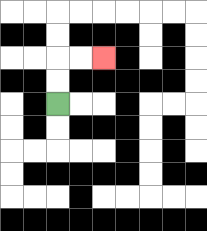{'start': '[2, 4]', 'end': '[4, 2]', 'path_directions': 'U,U,R,R', 'path_coordinates': '[[2, 4], [2, 3], [2, 2], [3, 2], [4, 2]]'}